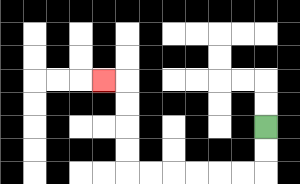{'start': '[11, 5]', 'end': '[4, 3]', 'path_directions': 'D,D,L,L,L,L,L,L,U,U,U,U,L', 'path_coordinates': '[[11, 5], [11, 6], [11, 7], [10, 7], [9, 7], [8, 7], [7, 7], [6, 7], [5, 7], [5, 6], [5, 5], [5, 4], [5, 3], [4, 3]]'}